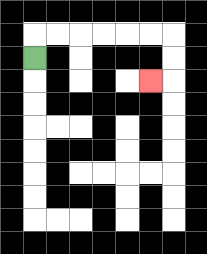{'start': '[1, 2]', 'end': '[6, 3]', 'path_directions': 'U,R,R,R,R,R,R,D,D,L', 'path_coordinates': '[[1, 2], [1, 1], [2, 1], [3, 1], [4, 1], [5, 1], [6, 1], [7, 1], [7, 2], [7, 3], [6, 3]]'}